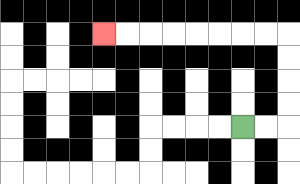{'start': '[10, 5]', 'end': '[4, 1]', 'path_directions': 'R,R,U,U,U,U,L,L,L,L,L,L,L,L', 'path_coordinates': '[[10, 5], [11, 5], [12, 5], [12, 4], [12, 3], [12, 2], [12, 1], [11, 1], [10, 1], [9, 1], [8, 1], [7, 1], [6, 1], [5, 1], [4, 1]]'}